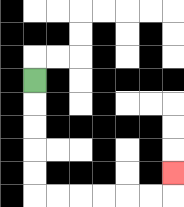{'start': '[1, 3]', 'end': '[7, 7]', 'path_directions': 'D,D,D,D,D,R,R,R,R,R,R,U', 'path_coordinates': '[[1, 3], [1, 4], [1, 5], [1, 6], [1, 7], [1, 8], [2, 8], [3, 8], [4, 8], [5, 8], [6, 8], [7, 8], [7, 7]]'}